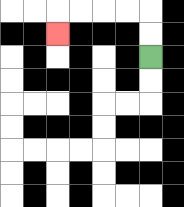{'start': '[6, 2]', 'end': '[2, 1]', 'path_directions': 'U,U,L,L,L,L,D', 'path_coordinates': '[[6, 2], [6, 1], [6, 0], [5, 0], [4, 0], [3, 0], [2, 0], [2, 1]]'}